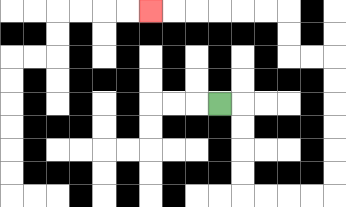{'start': '[9, 4]', 'end': '[6, 0]', 'path_directions': 'R,D,D,D,D,R,R,R,R,U,U,U,U,U,U,L,L,U,U,L,L,L,L,L,L', 'path_coordinates': '[[9, 4], [10, 4], [10, 5], [10, 6], [10, 7], [10, 8], [11, 8], [12, 8], [13, 8], [14, 8], [14, 7], [14, 6], [14, 5], [14, 4], [14, 3], [14, 2], [13, 2], [12, 2], [12, 1], [12, 0], [11, 0], [10, 0], [9, 0], [8, 0], [7, 0], [6, 0]]'}